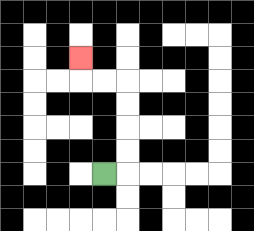{'start': '[4, 7]', 'end': '[3, 2]', 'path_directions': 'R,U,U,U,U,L,L,U', 'path_coordinates': '[[4, 7], [5, 7], [5, 6], [5, 5], [5, 4], [5, 3], [4, 3], [3, 3], [3, 2]]'}